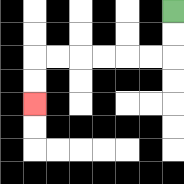{'start': '[7, 0]', 'end': '[1, 4]', 'path_directions': 'D,D,L,L,L,L,L,L,D,D', 'path_coordinates': '[[7, 0], [7, 1], [7, 2], [6, 2], [5, 2], [4, 2], [3, 2], [2, 2], [1, 2], [1, 3], [1, 4]]'}